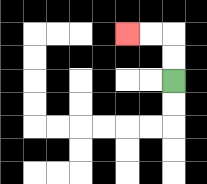{'start': '[7, 3]', 'end': '[5, 1]', 'path_directions': 'U,U,L,L', 'path_coordinates': '[[7, 3], [7, 2], [7, 1], [6, 1], [5, 1]]'}